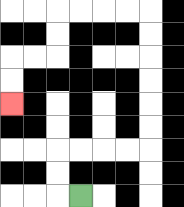{'start': '[3, 8]', 'end': '[0, 4]', 'path_directions': 'L,U,U,R,R,R,R,U,U,U,U,U,U,L,L,L,L,D,D,L,L,D,D', 'path_coordinates': '[[3, 8], [2, 8], [2, 7], [2, 6], [3, 6], [4, 6], [5, 6], [6, 6], [6, 5], [6, 4], [6, 3], [6, 2], [6, 1], [6, 0], [5, 0], [4, 0], [3, 0], [2, 0], [2, 1], [2, 2], [1, 2], [0, 2], [0, 3], [0, 4]]'}